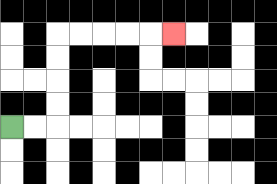{'start': '[0, 5]', 'end': '[7, 1]', 'path_directions': 'R,R,U,U,U,U,R,R,R,R,R', 'path_coordinates': '[[0, 5], [1, 5], [2, 5], [2, 4], [2, 3], [2, 2], [2, 1], [3, 1], [4, 1], [5, 1], [6, 1], [7, 1]]'}